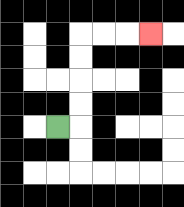{'start': '[2, 5]', 'end': '[6, 1]', 'path_directions': 'R,U,U,U,U,R,R,R', 'path_coordinates': '[[2, 5], [3, 5], [3, 4], [3, 3], [3, 2], [3, 1], [4, 1], [5, 1], [6, 1]]'}